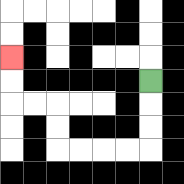{'start': '[6, 3]', 'end': '[0, 2]', 'path_directions': 'D,D,D,L,L,L,L,U,U,L,L,U,U', 'path_coordinates': '[[6, 3], [6, 4], [6, 5], [6, 6], [5, 6], [4, 6], [3, 6], [2, 6], [2, 5], [2, 4], [1, 4], [0, 4], [0, 3], [0, 2]]'}